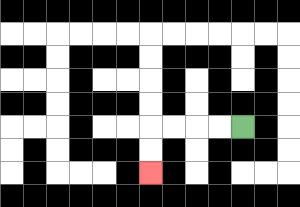{'start': '[10, 5]', 'end': '[6, 7]', 'path_directions': 'L,L,L,L,D,D', 'path_coordinates': '[[10, 5], [9, 5], [8, 5], [7, 5], [6, 5], [6, 6], [6, 7]]'}